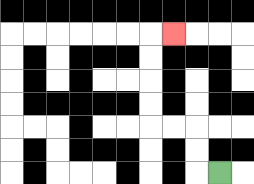{'start': '[9, 7]', 'end': '[7, 1]', 'path_directions': 'L,U,U,L,L,U,U,U,U,R', 'path_coordinates': '[[9, 7], [8, 7], [8, 6], [8, 5], [7, 5], [6, 5], [6, 4], [6, 3], [6, 2], [6, 1], [7, 1]]'}